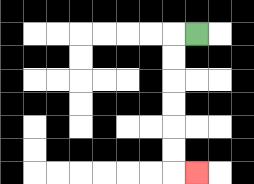{'start': '[8, 1]', 'end': '[8, 7]', 'path_directions': 'L,D,D,D,D,D,D,R', 'path_coordinates': '[[8, 1], [7, 1], [7, 2], [7, 3], [7, 4], [7, 5], [7, 6], [7, 7], [8, 7]]'}